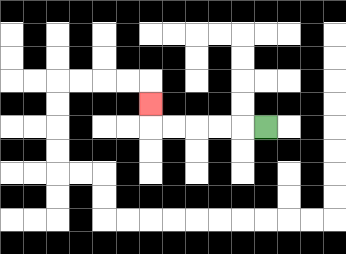{'start': '[11, 5]', 'end': '[6, 4]', 'path_directions': 'L,L,L,L,L,U', 'path_coordinates': '[[11, 5], [10, 5], [9, 5], [8, 5], [7, 5], [6, 5], [6, 4]]'}